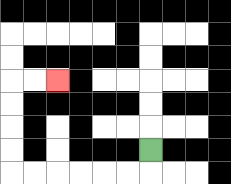{'start': '[6, 6]', 'end': '[2, 3]', 'path_directions': 'D,L,L,L,L,L,L,U,U,U,U,R,R', 'path_coordinates': '[[6, 6], [6, 7], [5, 7], [4, 7], [3, 7], [2, 7], [1, 7], [0, 7], [0, 6], [0, 5], [0, 4], [0, 3], [1, 3], [2, 3]]'}